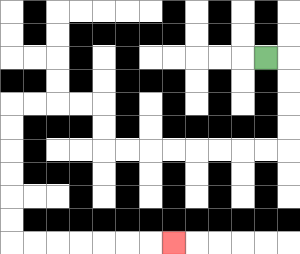{'start': '[11, 2]', 'end': '[7, 10]', 'path_directions': 'R,D,D,D,D,L,L,L,L,L,L,L,L,U,U,L,L,L,L,D,D,D,D,D,D,R,R,R,R,R,R,R', 'path_coordinates': '[[11, 2], [12, 2], [12, 3], [12, 4], [12, 5], [12, 6], [11, 6], [10, 6], [9, 6], [8, 6], [7, 6], [6, 6], [5, 6], [4, 6], [4, 5], [4, 4], [3, 4], [2, 4], [1, 4], [0, 4], [0, 5], [0, 6], [0, 7], [0, 8], [0, 9], [0, 10], [1, 10], [2, 10], [3, 10], [4, 10], [5, 10], [6, 10], [7, 10]]'}